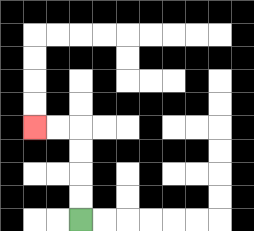{'start': '[3, 9]', 'end': '[1, 5]', 'path_directions': 'U,U,U,U,L,L', 'path_coordinates': '[[3, 9], [3, 8], [3, 7], [3, 6], [3, 5], [2, 5], [1, 5]]'}